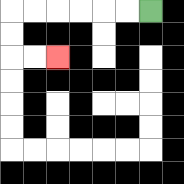{'start': '[6, 0]', 'end': '[2, 2]', 'path_directions': 'L,L,L,L,L,L,D,D,R,R', 'path_coordinates': '[[6, 0], [5, 0], [4, 0], [3, 0], [2, 0], [1, 0], [0, 0], [0, 1], [0, 2], [1, 2], [2, 2]]'}